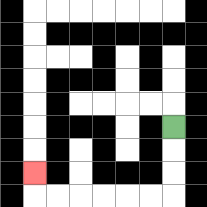{'start': '[7, 5]', 'end': '[1, 7]', 'path_directions': 'D,D,D,L,L,L,L,L,L,U', 'path_coordinates': '[[7, 5], [7, 6], [7, 7], [7, 8], [6, 8], [5, 8], [4, 8], [3, 8], [2, 8], [1, 8], [1, 7]]'}